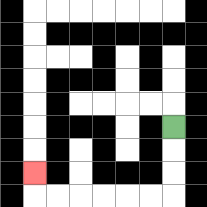{'start': '[7, 5]', 'end': '[1, 7]', 'path_directions': 'D,D,D,L,L,L,L,L,L,U', 'path_coordinates': '[[7, 5], [7, 6], [7, 7], [7, 8], [6, 8], [5, 8], [4, 8], [3, 8], [2, 8], [1, 8], [1, 7]]'}